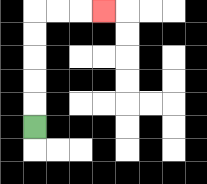{'start': '[1, 5]', 'end': '[4, 0]', 'path_directions': 'U,U,U,U,U,R,R,R', 'path_coordinates': '[[1, 5], [1, 4], [1, 3], [1, 2], [1, 1], [1, 0], [2, 0], [3, 0], [4, 0]]'}